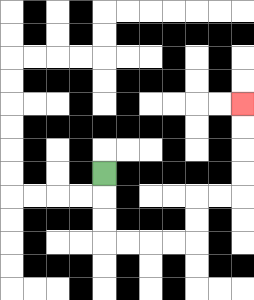{'start': '[4, 7]', 'end': '[10, 4]', 'path_directions': 'D,D,D,R,R,R,R,U,U,R,R,U,U,U,U', 'path_coordinates': '[[4, 7], [4, 8], [4, 9], [4, 10], [5, 10], [6, 10], [7, 10], [8, 10], [8, 9], [8, 8], [9, 8], [10, 8], [10, 7], [10, 6], [10, 5], [10, 4]]'}